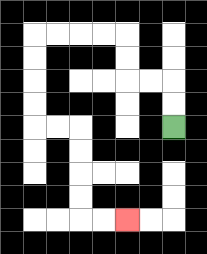{'start': '[7, 5]', 'end': '[5, 9]', 'path_directions': 'U,U,L,L,U,U,L,L,L,L,D,D,D,D,R,R,D,D,D,D,R,R', 'path_coordinates': '[[7, 5], [7, 4], [7, 3], [6, 3], [5, 3], [5, 2], [5, 1], [4, 1], [3, 1], [2, 1], [1, 1], [1, 2], [1, 3], [1, 4], [1, 5], [2, 5], [3, 5], [3, 6], [3, 7], [3, 8], [3, 9], [4, 9], [5, 9]]'}